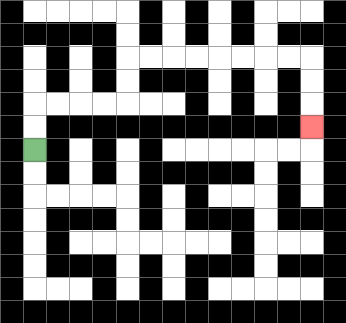{'start': '[1, 6]', 'end': '[13, 5]', 'path_directions': 'U,U,R,R,R,R,U,U,R,R,R,R,R,R,R,R,D,D,D', 'path_coordinates': '[[1, 6], [1, 5], [1, 4], [2, 4], [3, 4], [4, 4], [5, 4], [5, 3], [5, 2], [6, 2], [7, 2], [8, 2], [9, 2], [10, 2], [11, 2], [12, 2], [13, 2], [13, 3], [13, 4], [13, 5]]'}